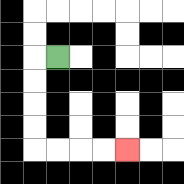{'start': '[2, 2]', 'end': '[5, 6]', 'path_directions': 'L,D,D,D,D,R,R,R,R', 'path_coordinates': '[[2, 2], [1, 2], [1, 3], [1, 4], [1, 5], [1, 6], [2, 6], [3, 6], [4, 6], [5, 6]]'}